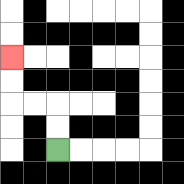{'start': '[2, 6]', 'end': '[0, 2]', 'path_directions': 'U,U,L,L,U,U', 'path_coordinates': '[[2, 6], [2, 5], [2, 4], [1, 4], [0, 4], [0, 3], [0, 2]]'}